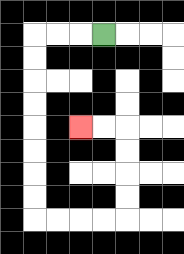{'start': '[4, 1]', 'end': '[3, 5]', 'path_directions': 'L,L,L,D,D,D,D,D,D,D,D,R,R,R,R,U,U,U,U,L,L', 'path_coordinates': '[[4, 1], [3, 1], [2, 1], [1, 1], [1, 2], [1, 3], [1, 4], [1, 5], [1, 6], [1, 7], [1, 8], [1, 9], [2, 9], [3, 9], [4, 9], [5, 9], [5, 8], [5, 7], [5, 6], [5, 5], [4, 5], [3, 5]]'}